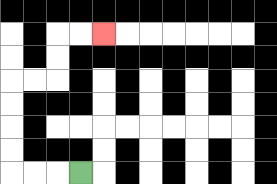{'start': '[3, 7]', 'end': '[4, 1]', 'path_directions': 'L,L,L,U,U,U,U,R,R,U,U,R,R', 'path_coordinates': '[[3, 7], [2, 7], [1, 7], [0, 7], [0, 6], [0, 5], [0, 4], [0, 3], [1, 3], [2, 3], [2, 2], [2, 1], [3, 1], [4, 1]]'}